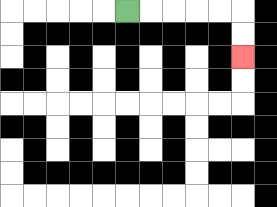{'start': '[5, 0]', 'end': '[10, 2]', 'path_directions': 'R,R,R,R,R,D,D', 'path_coordinates': '[[5, 0], [6, 0], [7, 0], [8, 0], [9, 0], [10, 0], [10, 1], [10, 2]]'}